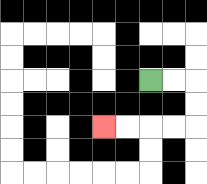{'start': '[6, 3]', 'end': '[4, 5]', 'path_directions': 'R,R,D,D,L,L,L,L', 'path_coordinates': '[[6, 3], [7, 3], [8, 3], [8, 4], [8, 5], [7, 5], [6, 5], [5, 5], [4, 5]]'}